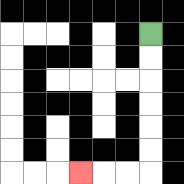{'start': '[6, 1]', 'end': '[3, 7]', 'path_directions': 'D,D,D,D,D,D,L,L,L', 'path_coordinates': '[[6, 1], [6, 2], [6, 3], [6, 4], [6, 5], [6, 6], [6, 7], [5, 7], [4, 7], [3, 7]]'}